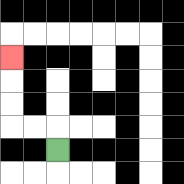{'start': '[2, 6]', 'end': '[0, 2]', 'path_directions': 'U,L,L,U,U,U', 'path_coordinates': '[[2, 6], [2, 5], [1, 5], [0, 5], [0, 4], [0, 3], [0, 2]]'}